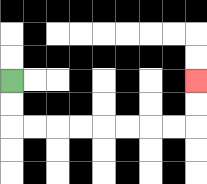{'start': '[0, 3]', 'end': '[8, 3]', 'path_directions': 'D,D,R,R,R,R,R,R,R,R,U,U', 'path_coordinates': '[[0, 3], [0, 4], [0, 5], [1, 5], [2, 5], [3, 5], [4, 5], [5, 5], [6, 5], [7, 5], [8, 5], [8, 4], [8, 3]]'}